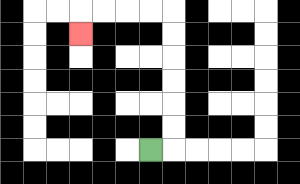{'start': '[6, 6]', 'end': '[3, 1]', 'path_directions': 'R,U,U,U,U,U,U,L,L,L,L,D', 'path_coordinates': '[[6, 6], [7, 6], [7, 5], [7, 4], [7, 3], [7, 2], [7, 1], [7, 0], [6, 0], [5, 0], [4, 0], [3, 0], [3, 1]]'}